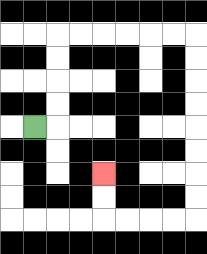{'start': '[1, 5]', 'end': '[4, 7]', 'path_directions': 'R,U,U,U,U,R,R,R,R,R,R,D,D,D,D,D,D,D,D,L,L,L,L,U,U', 'path_coordinates': '[[1, 5], [2, 5], [2, 4], [2, 3], [2, 2], [2, 1], [3, 1], [4, 1], [5, 1], [6, 1], [7, 1], [8, 1], [8, 2], [8, 3], [8, 4], [8, 5], [8, 6], [8, 7], [8, 8], [8, 9], [7, 9], [6, 9], [5, 9], [4, 9], [4, 8], [4, 7]]'}